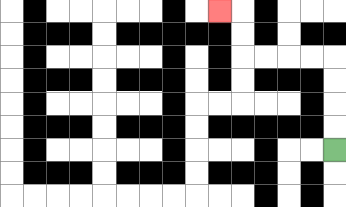{'start': '[14, 6]', 'end': '[9, 0]', 'path_directions': 'U,U,U,U,L,L,L,L,U,U,L', 'path_coordinates': '[[14, 6], [14, 5], [14, 4], [14, 3], [14, 2], [13, 2], [12, 2], [11, 2], [10, 2], [10, 1], [10, 0], [9, 0]]'}